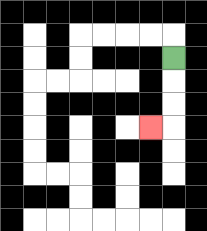{'start': '[7, 2]', 'end': '[6, 5]', 'path_directions': 'D,D,D,L', 'path_coordinates': '[[7, 2], [7, 3], [7, 4], [7, 5], [6, 5]]'}